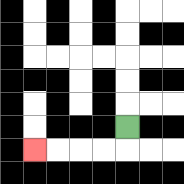{'start': '[5, 5]', 'end': '[1, 6]', 'path_directions': 'D,L,L,L,L', 'path_coordinates': '[[5, 5], [5, 6], [4, 6], [3, 6], [2, 6], [1, 6]]'}